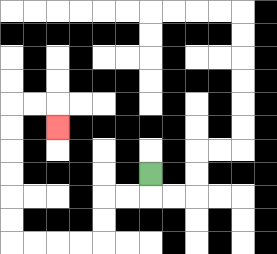{'start': '[6, 7]', 'end': '[2, 5]', 'path_directions': 'D,L,L,D,D,L,L,L,L,U,U,U,U,U,U,R,R,D', 'path_coordinates': '[[6, 7], [6, 8], [5, 8], [4, 8], [4, 9], [4, 10], [3, 10], [2, 10], [1, 10], [0, 10], [0, 9], [0, 8], [0, 7], [0, 6], [0, 5], [0, 4], [1, 4], [2, 4], [2, 5]]'}